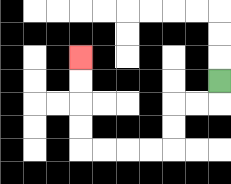{'start': '[9, 3]', 'end': '[3, 2]', 'path_directions': 'D,L,L,D,D,L,L,L,L,U,U,U,U', 'path_coordinates': '[[9, 3], [9, 4], [8, 4], [7, 4], [7, 5], [7, 6], [6, 6], [5, 6], [4, 6], [3, 6], [3, 5], [3, 4], [3, 3], [3, 2]]'}